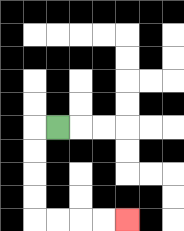{'start': '[2, 5]', 'end': '[5, 9]', 'path_directions': 'L,D,D,D,D,R,R,R,R', 'path_coordinates': '[[2, 5], [1, 5], [1, 6], [1, 7], [1, 8], [1, 9], [2, 9], [3, 9], [4, 9], [5, 9]]'}